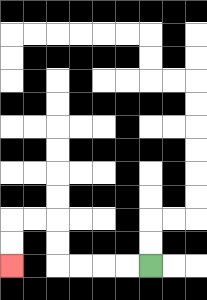{'start': '[6, 11]', 'end': '[0, 11]', 'path_directions': 'L,L,L,L,U,U,L,L,D,D', 'path_coordinates': '[[6, 11], [5, 11], [4, 11], [3, 11], [2, 11], [2, 10], [2, 9], [1, 9], [0, 9], [0, 10], [0, 11]]'}